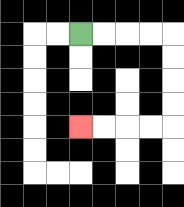{'start': '[3, 1]', 'end': '[3, 5]', 'path_directions': 'R,R,R,R,D,D,D,D,L,L,L,L', 'path_coordinates': '[[3, 1], [4, 1], [5, 1], [6, 1], [7, 1], [7, 2], [7, 3], [7, 4], [7, 5], [6, 5], [5, 5], [4, 5], [3, 5]]'}